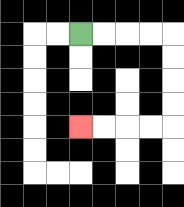{'start': '[3, 1]', 'end': '[3, 5]', 'path_directions': 'R,R,R,R,D,D,D,D,L,L,L,L', 'path_coordinates': '[[3, 1], [4, 1], [5, 1], [6, 1], [7, 1], [7, 2], [7, 3], [7, 4], [7, 5], [6, 5], [5, 5], [4, 5], [3, 5]]'}